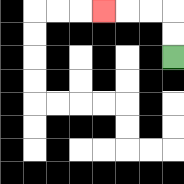{'start': '[7, 2]', 'end': '[4, 0]', 'path_directions': 'U,U,L,L,L', 'path_coordinates': '[[7, 2], [7, 1], [7, 0], [6, 0], [5, 0], [4, 0]]'}